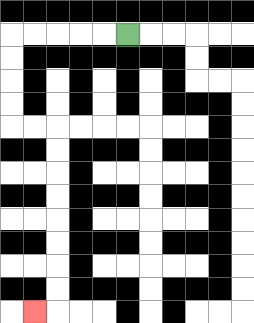{'start': '[5, 1]', 'end': '[1, 13]', 'path_directions': 'L,L,L,L,L,D,D,D,D,R,R,D,D,D,D,D,D,D,D,L', 'path_coordinates': '[[5, 1], [4, 1], [3, 1], [2, 1], [1, 1], [0, 1], [0, 2], [0, 3], [0, 4], [0, 5], [1, 5], [2, 5], [2, 6], [2, 7], [2, 8], [2, 9], [2, 10], [2, 11], [2, 12], [2, 13], [1, 13]]'}